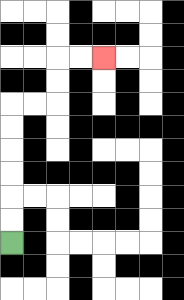{'start': '[0, 10]', 'end': '[4, 2]', 'path_directions': 'U,U,U,U,U,U,R,R,U,U,R,R', 'path_coordinates': '[[0, 10], [0, 9], [0, 8], [0, 7], [0, 6], [0, 5], [0, 4], [1, 4], [2, 4], [2, 3], [2, 2], [3, 2], [4, 2]]'}